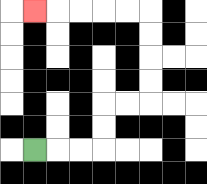{'start': '[1, 6]', 'end': '[1, 0]', 'path_directions': 'R,R,R,U,U,R,R,U,U,U,U,L,L,L,L,L', 'path_coordinates': '[[1, 6], [2, 6], [3, 6], [4, 6], [4, 5], [4, 4], [5, 4], [6, 4], [6, 3], [6, 2], [6, 1], [6, 0], [5, 0], [4, 0], [3, 0], [2, 0], [1, 0]]'}